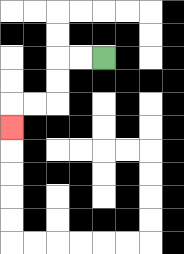{'start': '[4, 2]', 'end': '[0, 5]', 'path_directions': 'L,L,D,D,L,L,D', 'path_coordinates': '[[4, 2], [3, 2], [2, 2], [2, 3], [2, 4], [1, 4], [0, 4], [0, 5]]'}